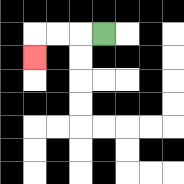{'start': '[4, 1]', 'end': '[1, 2]', 'path_directions': 'L,L,L,D', 'path_coordinates': '[[4, 1], [3, 1], [2, 1], [1, 1], [1, 2]]'}